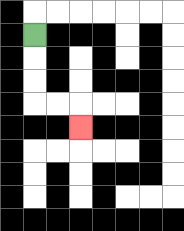{'start': '[1, 1]', 'end': '[3, 5]', 'path_directions': 'D,D,D,R,R,D', 'path_coordinates': '[[1, 1], [1, 2], [1, 3], [1, 4], [2, 4], [3, 4], [3, 5]]'}